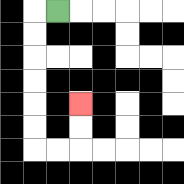{'start': '[2, 0]', 'end': '[3, 4]', 'path_directions': 'L,D,D,D,D,D,D,R,R,U,U', 'path_coordinates': '[[2, 0], [1, 0], [1, 1], [1, 2], [1, 3], [1, 4], [1, 5], [1, 6], [2, 6], [3, 6], [3, 5], [3, 4]]'}